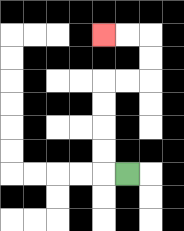{'start': '[5, 7]', 'end': '[4, 1]', 'path_directions': 'L,U,U,U,U,R,R,U,U,L,L', 'path_coordinates': '[[5, 7], [4, 7], [4, 6], [4, 5], [4, 4], [4, 3], [5, 3], [6, 3], [6, 2], [6, 1], [5, 1], [4, 1]]'}